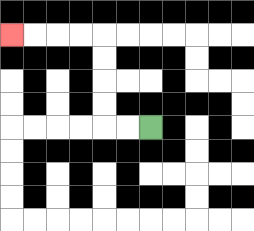{'start': '[6, 5]', 'end': '[0, 1]', 'path_directions': 'L,L,U,U,U,U,L,L,L,L', 'path_coordinates': '[[6, 5], [5, 5], [4, 5], [4, 4], [4, 3], [4, 2], [4, 1], [3, 1], [2, 1], [1, 1], [0, 1]]'}